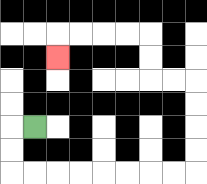{'start': '[1, 5]', 'end': '[2, 2]', 'path_directions': 'L,D,D,R,R,R,R,R,R,R,R,U,U,U,U,L,L,U,U,L,L,L,L,D', 'path_coordinates': '[[1, 5], [0, 5], [0, 6], [0, 7], [1, 7], [2, 7], [3, 7], [4, 7], [5, 7], [6, 7], [7, 7], [8, 7], [8, 6], [8, 5], [8, 4], [8, 3], [7, 3], [6, 3], [6, 2], [6, 1], [5, 1], [4, 1], [3, 1], [2, 1], [2, 2]]'}